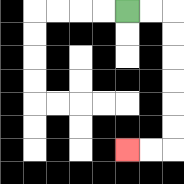{'start': '[5, 0]', 'end': '[5, 6]', 'path_directions': 'R,R,D,D,D,D,D,D,L,L', 'path_coordinates': '[[5, 0], [6, 0], [7, 0], [7, 1], [7, 2], [7, 3], [7, 4], [7, 5], [7, 6], [6, 6], [5, 6]]'}